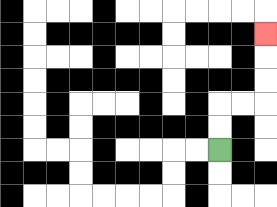{'start': '[9, 6]', 'end': '[11, 1]', 'path_directions': 'U,U,R,R,U,U,U', 'path_coordinates': '[[9, 6], [9, 5], [9, 4], [10, 4], [11, 4], [11, 3], [11, 2], [11, 1]]'}